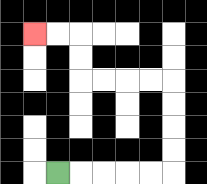{'start': '[2, 7]', 'end': '[1, 1]', 'path_directions': 'R,R,R,R,R,U,U,U,U,L,L,L,L,U,U,L,L', 'path_coordinates': '[[2, 7], [3, 7], [4, 7], [5, 7], [6, 7], [7, 7], [7, 6], [7, 5], [7, 4], [7, 3], [6, 3], [5, 3], [4, 3], [3, 3], [3, 2], [3, 1], [2, 1], [1, 1]]'}